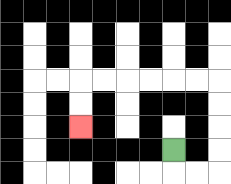{'start': '[7, 6]', 'end': '[3, 5]', 'path_directions': 'D,R,R,U,U,U,U,L,L,L,L,L,L,D,D', 'path_coordinates': '[[7, 6], [7, 7], [8, 7], [9, 7], [9, 6], [9, 5], [9, 4], [9, 3], [8, 3], [7, 3], [6, 3], [5, 3], [4, 3], [3, 3], [3, 4], [3, 5]]'}